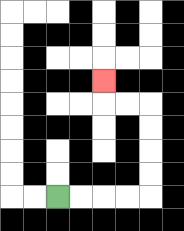{'start': '[2, 8]', 'end': '[4, 3]', 'path_directions': 'R,R,R,R,U,U,U,U,L,L,U', 'path_coordinates': '[[2, 8], [3, 8], [4, 8], [5, 8], [6, 8], [6, 7], [6, 6], [6, 5], [6, 4], [5, 4], [4, 4], [4, 3]]'}